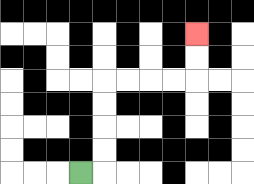{'start': '[3, 7]', 'end': '[8, 1]', 'path_directions': 'R,U,U,U,U,R,R,R,R,U,U', 'path_coordinates': '[[3, 7], [4, 7], [4, 6], [4, 5], [4, 4], [4, 3], [5, 3], [6, 3], [7, 3], [8, 3], [8, 2], [8, 1]]'}